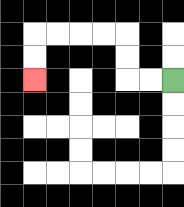{'start': '[7, 3]', 'end': '[1, 3]', 'path_directions': 'L,L,U,U,L,L,L,L,D,D', 'path_coordinates': '[[7, 3], [6, 3], [5, 3], [5, 2], [5, 1], [4, 1], [3, 1], [2, 1], [1, 1], [1, 2], [1, 3]]'}